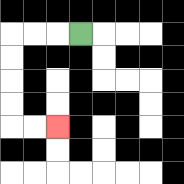{'start': '[3, 1]', 'end': '[2, 5]', 'path_directions': 'L,L,L,D,D,D,D,R,R', 'path_coordinates': '[[3, 1], [2, 1], [1, 1], [0, 1], [0, 2], [0, 3], [0, 4], [0, 5], [1, 5], [2, 5]]'}